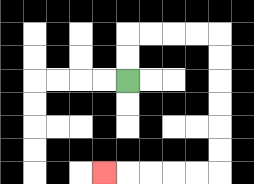{'start': '[5, 3]', 'end': '[4, 7]', 'path_directions': 'U,U,R,R,R,R,D,D,D,D,D,D,L,L,L,L,L', 'path_coordinates': '[[5, 3], [5, 2], [5, 1], [6, 1], [7, 1], [8, 1], [9, 1], [9, 2], [9, 3], [9, 4], [9, 5], [9, 6], [9, 7], [8, 7], [7, 7], [6, 7], [5, 7], [4, 7]]'}